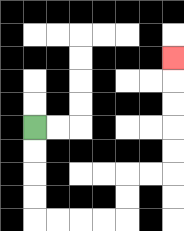{'start': '[1, 5]', 'end': '[7, 2]', 'path_directions': 'D,D,D,D,R,R,R,R,U,U,R,R,U,U,U,U,U', 'path_coordinates': '[[1, 5], [1, 6], [1, 7], [1, 8], [1, 9], [2, 9], [3, 9], [4, 9], [5, 9], [5, 8], [5, 7], [6, 7], [7, 7], [7, 6], [7, 5], [7, 4], [7, 3], [7, 2]]'}